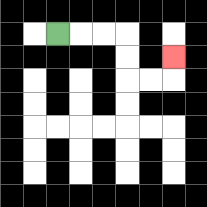{'start': '[2, 1]', 'end': '[7, 2]', 'path_directions': 'R,R,R,D,D,R,R,U', 'path_coordinates': '[[2, 1], [3, 1], [4, 1], [5, 1], [5, 2], [5, 3], [6, 3], [7, 3], [7, 2]]'}